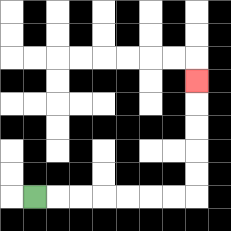{'start': '[1, 8]', 'end': '[8, 3]', 'path_directions': 'R,R,R,R,R,R,R,U,U,U,U,U', 'path_coordinates': '[[1, 8], [2, 8], [3, 8], [4, 8], [5, 8], [6, 8], [7, 8], [8, 8], [8, 7], [8, 6], [8, 5], [8, 4], [8, 3]]'}